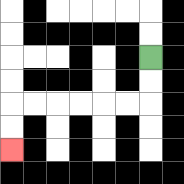{'start': '[6, 2]', 'end': '[0, 6]', 'path_directions': 'D,D,L,L,L,L,L,L,D,D', 'path_coordinates': '[[6, 2], [6, 3], [6, 4], [5, 4], [4, 4], [3, 4], [2, 4], [1, 4], [0, 4], [0, 5], [0, 6]]'}